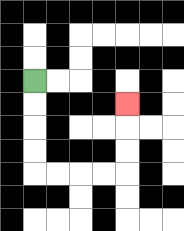{'start': '[1, 3]', 'end': '[5, 4]', 'path_directions': 'D,D,D,D,R,R,R,R,U,U,U', 'path_coordinates': '[[1, 3], [1, 4], [1, 5], [1, 6], [1, 7], [2, 7], [3, 7], [4, 7], [5, 7], [5, 6], [5, 5], [5, 4]]'}